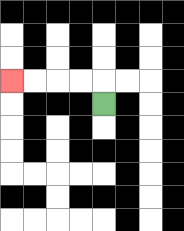{'start': '[4, 4]', 'end': '[0, 3]', 'path_directions': 'U,L,L,L,L', 'path_coordinates': '[[4, 4], [4, 3], [3, 3], [2, 3], [1, 3], [0, 3]]'}